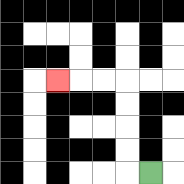{'start': '[6, 7]', 'end': '[2, 3]', 'path_directions': 'L,U,U,U,U,L,L,L', 'path_coordinates': '[[6, 7], [5, 7], [5, 6], [5, 5], [5, 4], [5, 3], [4, 3], [3, 3], [2, 3]]'}